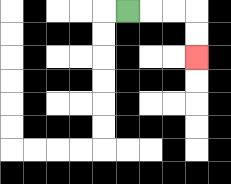{'start': '[5, 0]', 'end': '[8, 2]', 'path_directions': 'R,R,R,D,D', 'path_coordinates': '[[5, 0], [6, 0], [7, 0], [8, 0], [8, 1], [8, 2]]'}